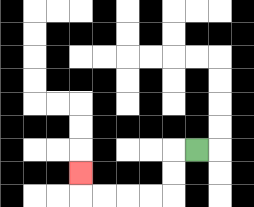{'start': '[8, 6]', 'end': '[3, 7]', 'path_directions': 'L,D,D,L,L,L,L,U', 'path_coordinates': '[[8, 6], [7, 6], [7, 7], [7, 8], [6, 8], [5, 8], [4, 8], [3, 8], [3, 7]]'}